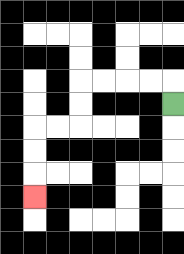{'start': '[7, 4]', 'end': '[1, 8]', 'path_directions': 'U,L,L,L,L,D,D,L,L,D,D,D', 'path_coordinates': '[[7, 4], [7, 3], [6, 3], [5, 3], [4, 3], [3, 3], [3, 4], [3, 5], [2, 5], [1, 5], [1, 6], [1, 7], [1, 8]]'}